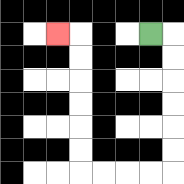{'start': '[6, 1]', 'end': '[2, 1]', 'path_directions': 'R,D,D,D,D,D,D,L,L,L,L,U,U,U,U,U,U,L', 'path_coordinates': '[[6, 1], [7, 1], [7, 2], [7, 3], [7, 4], [7, 5], [7, 6], [7, 7], [6, 7], [5, 7], [4, 7], [3, 7], [3, 6], [3, 5], [3, 4], [3, 3], [3, 2], [3, 1], [2, 1]]'}